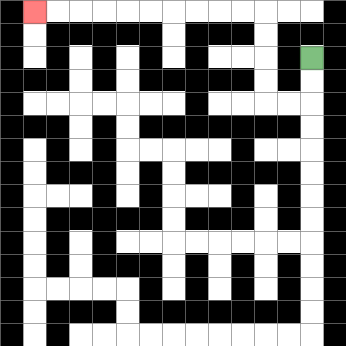{'start': '[13, 2]', 'end': '[1, 0]', 'path_directions': 'D,D,L,L,U,U,U,U,L,L,L,L,L,L,L,L,L,L', 'path_coordinates': '[[13, 2], [13, 3], [13, 4], [12, 4], [11, 4], [11, 3], [11, 2], [11, 1], [11, 0], [10, 0], [9, 0], [8, 0], [7, 0], [6, 0], [5, 0], [4, 0], [3, 0], [2, 0], [1, 0]]'}